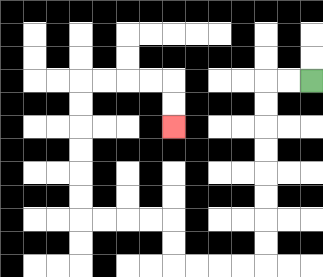{'start': '[13, 3]', 'end': '[7, 5]', 'path_directions': 'L,L,D,D,D,D,D,D,D,D,L,L,L,L,U,U,L,L,L,L,U,U,U,U,U,U,R,R,R,R,D,D', 'path_coordinates': '[[13, 3], [12, 3], [11, 3], [11, 4], [11, 5], [11, 6], [11, 7], [11, 8], [11, 9], [11, 10], [11, 11], [10, 11], [9, 11], [8, 11], [7, 11], [7, 10], [7, 9], [6, 9], [5, 9], [4, 9], [3, 9], [3, 8], [3, 7], [3, 6], [3, 5], [3, 4], [3, 3], [4, 3], [5, 3], [6, 3], [7, 3], [7, 4], [7, 5]]'}